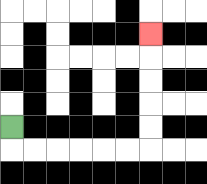{'start': '[0, 5]', 'end': '[6, 1]', 'path_directions': 'D,R,R,R,R,R,R,U,U,U,U,U', 'path_coordinates': '[[0, 5], [0, 6], [1, 6], [2, 6], [3, 6], [4, 6], [5, 6], [6, 6], [6, 5], [6, 4], [6, 3], [6, 2], [6, 1]]'}